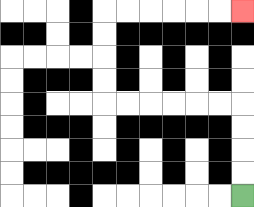{'start': '[10, 8]', 'end': '[10, 0]', 'path_directions': 'U,U,U,U,L,L,L,L,L,L,U,U,U,U,R,R,R,R,R,R', 'path_coordinates': '[[10, 8], [10, 7], [10, 6], [10, 5], [10, 4], [9, 4], [8, 4], [7, 4], [6, 4], [5, 4], [4, 4], [4, 3], [4, 2], [4, 1], [4, 0], [5, 0], [6, 0], [7, 0], [8, 0], [9, 0], [10, 0]]'}